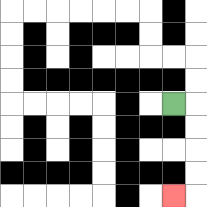{'start': '[7, 4]', 'end': '[7, 8]', 'path_directions': 'R,D,D,D,D,L', 'path_coordinates': '[[7, 4], [8, 4], [8, 5], [8, 6], [8, 7], [8, 8], [7, 8]]'}